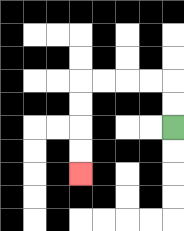{'start': '[7, 5]', 'end': '[3, 7]', 'path_directions': 'U,U,L,L,L,L,D,D,D,D', 'path_coordinates': '[[7, 5], [7, 4], [7, 3], [6, 3], [5, 3], [4, 3], [3, 3], [3, 4], [3, 5], [3, 6], [3, 7]]'}